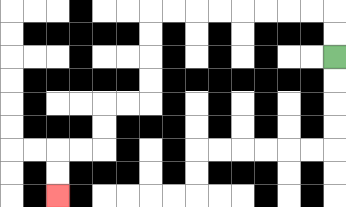{'start': '[14, 2]', 'end': '[2, 8]', 'path_directions': 'U,U,L,L,L,L,L,L,L,L,D,D,D,D,L,L,D,D,L,L,D,D', 'path_coordinates': '[[14, 2], [14, 1], [14, 0], [13, 0], [12, 0], [11, 0], [10, 0], [9, 0], [8, 0], [7, 0], [6, 0], [6, 1], [6, 2], [6, 3], [6, 4], [5, 4], [4, 4], [4, 5], [4, 6], [3, 6], [2, 6], [2, 7], [2, 8]]'}